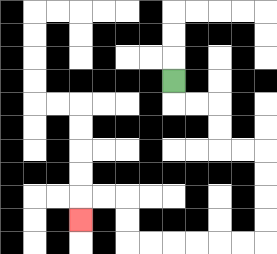{'start': '[7, 3]', 'end': '[3, 9]', 'path_directions': 'D,R,R,D,D,R,R,D,D,D,D,L,L,L,L,L,L,U,U,L,L,D', 'path_coordinates': '[[7, 3], [7, 4], [8, 4], [9, 4], [9, 5], [9, 6], [10, 6], [11, 6], [11, 7], [11, 8], [11, 9], [11, 10], [10, 10], [9, 10], [8, 10], [7, 10], [6, 10], [5, 10], [5, 9], [5, 8], [4, 8], [3, 8], [3, 9]]'}